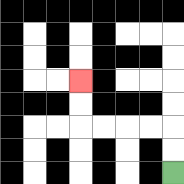{'start': '[7, 7]', 'end': '[3, 3]', 'path_directions': 'U,U,L,L,L,L,U,U', 'path_coordinates': '[[7, 7], [7, 6], [7, 5], [6, 5], [5, 5], [4, 5], [3, 5], [3, 4], [3, 3]]'}